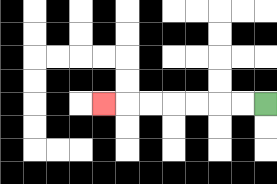{'start': '[11, 4]', 'end': '[4, 4]', 'path_directions': 'L,L,L,L,L,L,L', 'path_coordinates': '[[11, 4], [10, 4], [9, 4], [8, 4], [7, 4], [6, 4], [5, 4], [4, 4]]'}